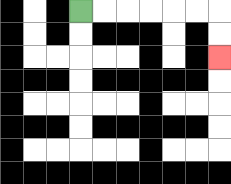{'start': '[3, 0]', 'end': '[9, 2]', 'path_directions': 'R,R,R,R,R,R,D,D', 'path_coordinates': '[[3, 0], [4, 0], [5, 0], [6, 0], [7, 0], [8, 0], [9, 0], [9, 1], [9, 2]]'}